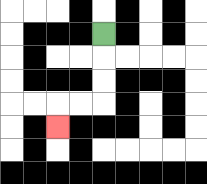{'start': '[4, 1]', 'end': '[2, 5]', 'path_directions': 'D,D,D,L,L,D', 'path_coordinates': '[[4, 1], [4, 2], [4, 3], [4, 4], [3, 4], [2, 4], [2, 5]]'}